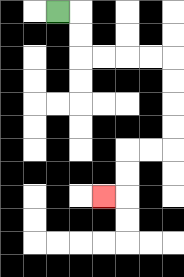{'start': '[2, 0]', 'end': '[4, 8]', 'path_directions': 'R,D,D,R,R,R,R,D,D,D,D,L,L,D,D,L', 'path_coordinates': '[[2, 0], [3, 0], [3, 1], [3, 2], [4, 2], [5, 2], [6, 2], [7, 2], [7, 3], [7, 4], [7, 5], [7, 6], [6, 6], [5, 6], [5, 7], [5, 8], [4, 8]]'}